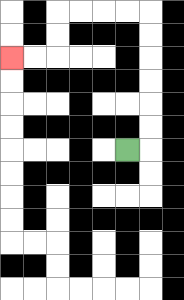{'start': '[5, 6]', 'end': '[0, 2]', 'path_directions': 'R,U,U,U,U,U,U,L,L,L,L,D,D,L,L', 'path_coordinates': '[[5, 6], [6, 6], [6, 5], [6, 4], [6, 3], [6, 2], [6, 1], [6, 0], [5, 0], [4, 0], [3, 0], [2, 0], [2, 1], [2, 2], [1, 2], [0, 2]]'}